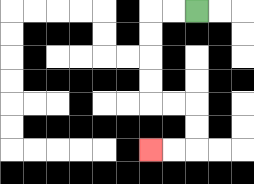{'start': '[8, 0]', 'end': '[6, 6]', 'path_directions': 'L,L,D,D,D,D,R,R,D,D,L,L', 'path_coordinates': '[[8, 0], [7, 0], [6, 0], [6, 1], [6, 2], [6, 3], [6, 4], [7, 4], [8, 4], [8, 5], [8, 6], [7, 6], [6, 6]]'}